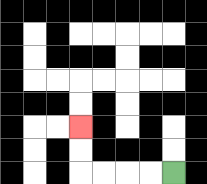{'start': '[7, 7]', 'end': '[3, 5]', 'path_directions': 'L,L,L,L,U,U', 'path_coordinates': '[[7, 7], [6, 7], [5, 7], [4, 7], [3, 7], [3, 6], [3, 5]]'}